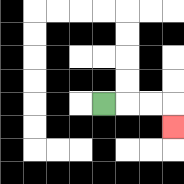{'start': '[4, 4]', 'end': '[7, 5]', 'path_directions': 'R,R,R,D', 'path_coordinates': '[[4, 4], [5, 4], [6, 4], [7, 4], [7, 5]]'}